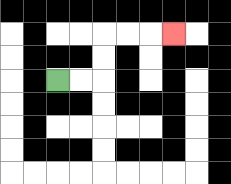{'start': '[2, 3]', 'end': '[7, 1]', 'path_directions': 'R,R,U,U,R,R,R', 'path_coordinates': '[[2, 3], [3, 3], [4, 3], [4, 2], [4, 1], [5, 1], [6, 1], [7, 1]]'}